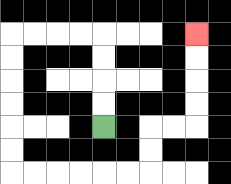{'start': '[4, 5]', 'end': '[8, 1]', 'path_directions': 'U,U,U,U,L,L,L,L,D,D,D,D,D,D,R,R,R,R,R,R,U,U,R,R,U,U,U,U', 'path_coordinates': '[[4, 5], [4, 4], [4, 3], [4, 2], [4, 1], [3, 1], [2, 1], [1, 1], [0, 1], [0, 2], [0, 3], [0, 4], [0, 5], [0, 6], [0, 7], [1, 7], [2, 7], [3, 7], [4, 7], [5, 7], [6, 7], [6, 6], [6, 5], [7, 5], [8, 5], [8, 4], [8, 3], [8, 2], [8, 1]]'}